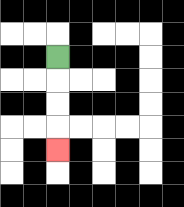{'start': '[2, 2]', 'end': '[2, 6]', 'path_directions': 'D,D,D,D', 'path_coordinates': '[[2, 2], [2, 3], [2, 4], [2, 5], [2, 6]]'}